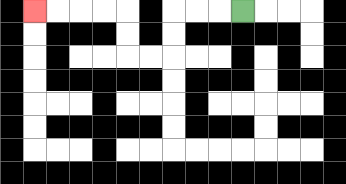{'start': '[10, 0]', 'end': '[1, 0]', 'path_directions': 'L,L,L,D,D,L,L,U,U,L,L,L,L', 'path_coordinates': '[[10, 0], [9, 0], [8, 0], [7, 0], [7, 1], [7, 2], [6, 2], [5, 2], [5, 1], [5, 0], [4, 0], [3, 0], [2, 0], [1, 0]]'}